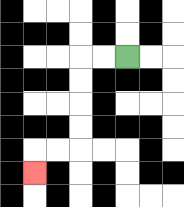{'start': '[5, 2]', 'end': '[1, 7]', 'path_directions': 'L,L,D,D,D,D,L,L,D', 'path_coordinates': '[[5, 2], [4, 2], [3, 2], [3, 3], [3, 4], [3, 5], [3, 6], [2, 6], [1, 6], [1, 7]]'}